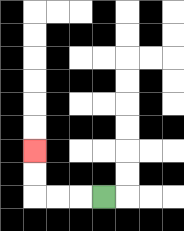{'start': '[4, 8]', 'end': '[1, 6]', 'path_directions': 'L,L,L,U,U', 'path_coordinates': '[[4, 8], [3, 8], [2, 8], [1, 8], [1, 7], [1, 6]]'}